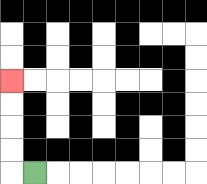{'start': '[1, 7]', 'end': '[0, 3]', 'path_directions': 'L,U,U,U,U', 'path_coordinates': '[[1, 7], [0, 7], [0, 6], [0, 5], [0, 4], [0, 3]]'}